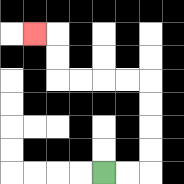{'start': '[4, 7]', 'end': '[1, 1]', 'path_directions': 'R,R,U,U,U,U,L,L,L,L,U,U,L', 'path_coordinates': '[[4, 7], [5, 7], [6, 7], [6, 6], [6, 5], [6, 4], [6, 3], [5, 3], [4, 3], [3, 3], [2, 3], [2, 2], [2, 1], [1, 1]]'}